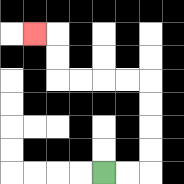{'start': '[4, 7]', 'end': '[1, 1]', 'path_directions': 'R,R,U,U,U,U,L,L,L,L,U,U,L', 'path_coordinates': '[[4, 7], [5, 7], [6, 7], [6, 6], [6, 5], [6, 4], [6, 3], [5, 3], [4, 3], [3, 3], [2, 3], [2, 2], [2, 1], [1, 1]]'}